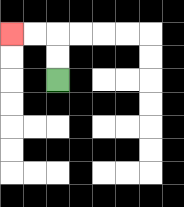{'start': '[2, 3]', 'end': '[0, 1]', 'path_directions': 'U,U,L,L', 'path_coordinates': '[[2, 3], [2, 2], [2, 1], [1, 1], [0, 1]]'}